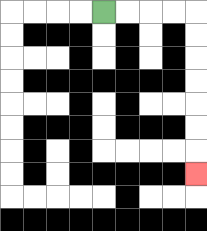{'start': '[4, 0]', 'end': '[8, 7]', 'path_directions': 'R,R,R,R,D,D,D,D,D,D,D', 'path_coordinates': '[[4, 0], [5, 0], [6, 0], [7, 0], [8, 0], [8, 1], [8, 2], [8, 3], [8, 4], [8, 5], [8, 6], [8, 7]]'}